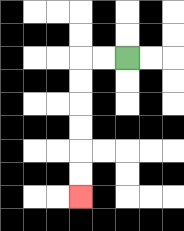{'start': '[5, 2]', 'end': '[3, 8]', 'path_directions': 'L,L,D,D,D,D,D,D', 'path_coordinates': '[[5, 2], [4, 2], [3, 2], [3, 3], [3, 4], [3, 5], [3, 6], [3, 7], [3, 8]]'}